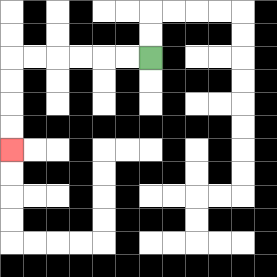{'start': '[6, 2]', 'end': '[0, 6]', 'path_directions': 'L,L,L,L,L,L,D,D,D,D', 'path_coordinates': '[[6, 2], [5, 2], [4, 2], [3, 2], [2, 2], [1, 2], [0, 2], [0, 3], [0, 4], [0, 5], [0, 6]]'}